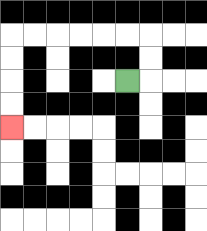{'start': '[5, 3]', 'end': '[0, 5]', 'path_directions': 'R,U,U,L,L,L,L,L,L,D,D,D,D', 'path_coordinates': '[[5, 3], [6, 3], [6, 2], [6, 1], [5, 1], [4, 1], [3, 1], [2, 1], [1, 1], [0, 1], [0, 2], [0, 3], [0, 4], [0, 5]]'}